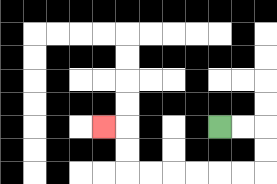{'start': '[9, 5]', 'end': '[4, 5]', 'path_directions': 'R,R,D,D,L,L,L,L,L,L,U,U,L', 'path_coordinates': '[[9, 5], [10, 5], [11, 5], [11, 6], [11, 7], [10, 7], [9, 7], [8, 7], [7, 7], [6, 7], [5, 7], [5, 6], [5, 5], [4, 5]]'}